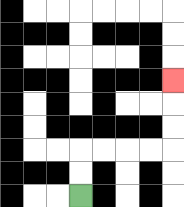{'start': '[3, 8]', 'end': '[7, 3]', 'path_directions': 'U,U,R,R,R,R,U,U,U', 'path_coordinates': '[[3, 8], [3, 7], [3, 6], [4, 6], [5, 6], [6, 6], [7, 6], [7, 5], [7, 4], [7, 3]]'}